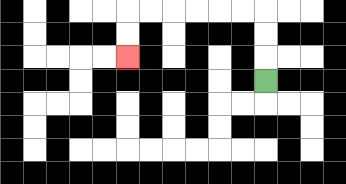{'start': '[11, 3]', 'end': '[5, 2]', 'path_directions': 'U,U,U,L,L,L,L,L,L,D,D', 'path_coordinates': '[[11, 3], [11, 2], [11, 1], [11, 0], [10, 0], [9, 0], [8, 0], [7, 0], [6, 0], [5, 0], [5, 1], [5, 2]]'}